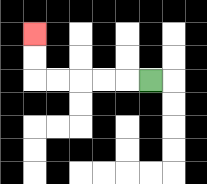{'start': '[6, 3]', 'end': '[1, 1]', 'path_directions': 'L,L,L,L,L,U,U', 'path_coordinates': '[[6, 3], [5, 3], [4, 3], [3, 3], [2, 3], [1, 3], [1, 2], [1, 1]]'}